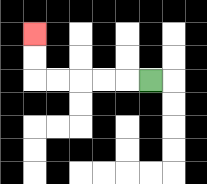{'start': '[6, 3]', 'end': '[1, 1]', 'path_directions': 'L,L,L,L,L,U,U', 'path_coordinates': '[[6, 3], [5, 3], [4, 3], [3, 3], [2, 3], [1, 3], [1, 2], [1, 1]]'}